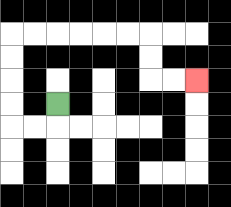{'start': '[2, 4]', 'end': '[8, 3]', 'path_directions': 'D,L,L,U,U,U,U,R,R,R,R,R,R,D,D,R,R', 'path_coordinates': '[[2, 4], [2, 5], [1, 5], [0, 5], [0, 4], [0, 3], [0, 2], [0, 1], [1, 1], [2, 1], [3, 1], [4, 1], [5, 1], [6, 1], [6, 2], [6, 3], [7, 3], [8, 3]]'}